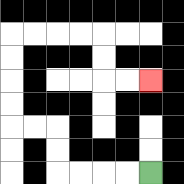{'start': '[6, 7]', 'end': '[6, 3]', 'path_directions': 'L,L,L,L,U,U,L,L,U,U,U,U,R,R,R,R,D,D,R,R', 'path_coordinates': '[[6, 7], [5, 7], [4, 7], [3, 7], [2, 7], [2, 6], [2, 5], [1, 5], [0, 5], [0, 4], [0, 3], [0, 2], [0, 1], [1, 1], [2, 1], [3, 1], [4, 1], [4, 2], [4, 3], [5, 3], [6, 3]]'}